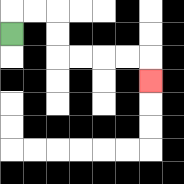{'start': '[0, 1]', 'end': '[6, 3]', 'path_directions': 'U,R,R,D,D,R,R,R,R,D', 'path_coordinates': '[[0, 1], [0, 0], [1, 0], [2, 0], [2, 1], [2, 2], [3, 2], [4, 2], [5, 2], [6, 2], [6, 3]]'}